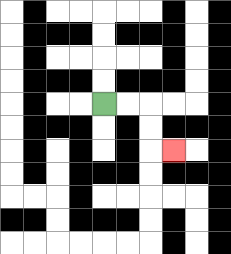{'start': '[4, 4]', 'end': '[7, 6]', 'path_directions': 'R,R,D,D,R', 'path_coordinates': '[[4, 4], [5, 4], [6, 4], [6, 5], [6, 6], [7, 6]]'}